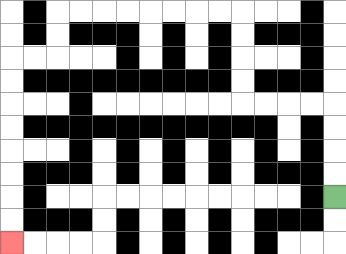{'start': '[14, 8]', 'end': '[0, 10]', 'path_directions': 'U,U,U,U,L,L,L,L,U,U,U,U,L,L,L,L,L,L,L,L,D,D,L,L,D,D,D,D,D,D,D,D', 'path_coordinates': '[[14, 8], [14, 7], [14, 6], [14, 5], [14, 4], [13, 4], [12, 4], [11, 4], [10, 4], [10, 3], [10, 2], [10, 1], [10, 0], [9, 0], [8, 0], [7, 0], [6, 0], [5, 0], [4, 0], [3, 0], [2, 0], [2, 1], [2, 2], [1, 2], [0, 2], [0, 3], [0, 4], [0, 5], [0, 6], [0, 7], [0, 8], [0, 9], [0, 10]]'}